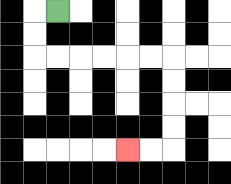{'start': '[2, 0]', 'end': '[5, 6]', 'path_directions': 'L,D,D,R,R,R,R,R,R,D,D,D,D,L,L', 'path_coordinates': '[[2, 0], [1, 0], [1, 1], [1, 2], [2, 2], [3, 2], [4, 2], [5, 2], [6, 2], [7, 2], [7, 3], [7, 4], [7, 5], [7, 6], [6, 6], [5, 6]]'}